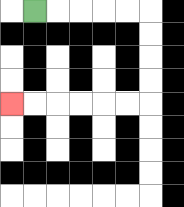{'start': '[1, 0]', 'end': '[0, 4]', 'path_directions': 'R,R,R,R,R,D,D,D,D,L,L,L,L,L,L', 'path_coordinates': '[[1, 0], [2, 0], [3, 0], [4, 0], [5, 0], [6, 0], [6, 1], [6, 2], [6, 3], [6, 4], [5, 4], [4, 4], [3, 4], [2, 4], [1, 4], [0, 4]]'}